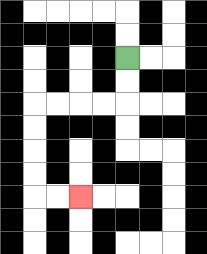{'start': '[5, 2]', 'end': '[3, 8]', 'path_directions': 'D,D,L,L,L,L,D,D,D,D,R,R', 'path_coordinates': '[[5, 2], [5, 3], [5, 4], [4, 4], [3, 4], [2, 4], [1, 4], [1, 5], [1, 6], [1, 7], [1, 8], [2, 8], [3, 8]]'}